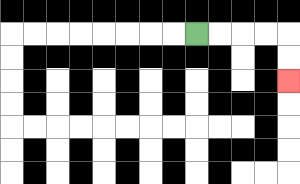{'start': '[8, 1]', 'end': '[12, 3]', 'path_directions': 'R,R,R,R,D,D', 'path_coordinates': '[[8, 1], [9, 1], [10, 1], [11, 1], [12, 1], [12, 2], [12, 3]]'}